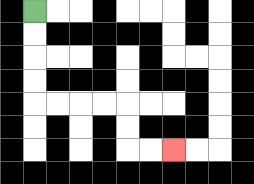{'start': '[1, 0]', 'end': '[7, 6]', 'path_directions': 'D,D,D,D,R,R,R,R,D,D,R,R', 'path_coordinates': '[[1, 0], [1, 1], [1, 2], [1, 3], [1, 4], [2, 4], [3, 4], [4, 4], [5, 4], [5, 5], [5, 6], [6, 6], [7, 6]]'}